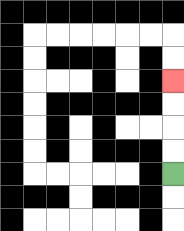{'start': '[7, 7]', 'end': '[7, 3]', 'path_directions': 'U,U,U,U', 'path_coordinates': '[[7, 7], [7, 6], [7, 5], [7, 4], [7, 3]]'}